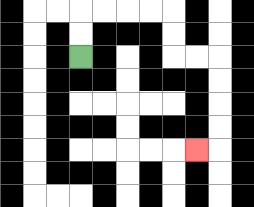{'start': '[3, 2]', 'end': '[8, 6]', 'path_directions': 'U,U,R,R,R,R,D,D,R,R,D,D,D,D,L', 'path_coordinates': '[[3, 2], [3, 1], [3, 0], [4, 0], [5, 0], [6, 0], [7, 0], [7, 1], [7, 2], [8, 2], [9, 2], [9, 3], [9, 4], [9, 5], [9, 6], [8, 6]]'}